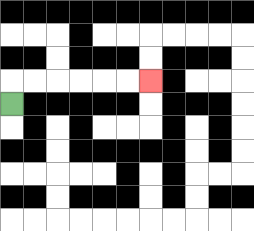{'start': '[0, 4]', 'end': '[6, 3]', 'path_directions': 'U,R,R,R,R,R,R', 'path_coordinates': '[[0, 4], [0, 3], [1, 3], [2, 3], [3, 3], [4, 3], [5, 3], [6, 3]]'}